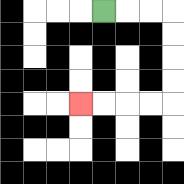{'start': '[4, 0]', 'end': '[3, 4]', 'path_directions': 'R,R,R,D,D,D,D,L,L,L,L', 'path_coordinates': '[[4, 0], [5, 0], [6, 0], [7, 0], [7, 1], [7, 2], [7, 3], [7, 4], [6, 4], [5, 4], [4, 4], [3, 4]]'}